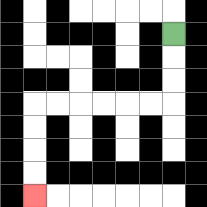{'start': '[7, 1]', 'end': '[1, 8]', 'path_directions': 'D,D,D,L,L,L,L,L,L,D,D,D,D', 'path_coordinates': '[[7, 1], [7, 2], [7, 3], [7, 4], [6, 4], [5, 4], [4, 4], [3, 4], [2, 4], [1, 4], [1, 5], [1, 6], [1, 7], [1, 8]]'}